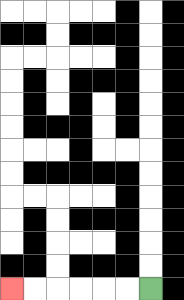{'start': '[6, 12]', 'end': '[0, 12]', 'path_directions': 'L,L,L,L,L,L', 'path_coordinates': '[[6, 12], [5, 12], [4, 12], [3, 12], [2, 12], [1, 12], [0, 12]]'}